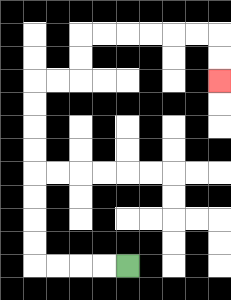{'start': '[5, 11]', 'end': '[9, 3]', 'path_directions': 'L,L,L,L,U,U,U,U,U,U,U,U,R,R,U,U,R,R,R,R,R,R,D,D', 'path_coordinates': '[[5, 11], [4, 11], [3, 11], [2, 11], [1, 11], [1, 10], [1, 9], [1, 8], [1, 7], [1, 6], [1, 5], [1, 4], [1, 3], [2, 3], [3, 3], [3, 2], [3, 1], [4, 1], [5, 1], [6, 1], [7, 1], [8, 1], [9, 1], [9, 2], [9, 3]]'}